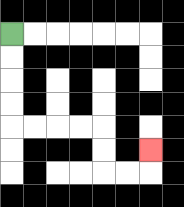{'start': '[0, 1]', 'end': '[6, 6]', 'path_directions': 'D,D,D,D,R,R,R,R,D,D,R,R,U', 'path_coordinates': '[[0, 1], [0, 2], [0, 3], [0, 4], [0, 5], [1, 5], [2, 5], [3, 5], [4, 5], [4, 6], [4, 7], [5, 7], [6, 7], [6, 6]]'}